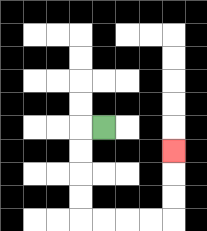{'start': '[4, 5]', 'end': '[7, 6]', 'path_directions': 'L,D,D,D,D,R,R,R,R,U,U,U', 'path_coordinates': '[[4, 5], [3, 5], [3, 6], [3, 7], [3, 8], [3, 9], [4, 9], [5, 9], [6, 9], [7, 9], [7, 8], [7, 7], [7, 6]]'}